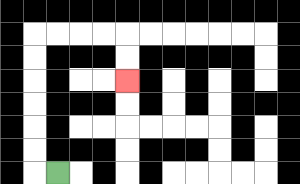{'start': '[2, 7]', 'end': '[5, 3]', 'path_directions': 'L,U,U,U,U,U,U,R,R,R,R,D,D', 'path_coordinates': '[[2, 7], [1, 7], [1, 6], [1, 5], [1, 4], [1, 3], [1, 2], [1, 1], [2, 1], [3, 1], [4, 1], [5, 1], [5, 2], [5, 3]]'}